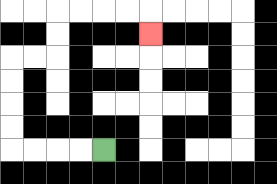{'start': '[4, 6]', 'end': '[6, 1]', 'path_directions': 'L,L,L,L,U,U,U,U,R,R,U,U,R,R,R,R,D', 'path_coordinates': '[[4, 6], [3, 6], [2, 6], [1, 6], [0, 6], [0, 5], [0, 4], [0, 3], [0, 2], [1, 2], [2, 2], [2, 1], [2, 0], [3, 0], [4, 0], [5, 0], [6, 0], [6, 1]]'}